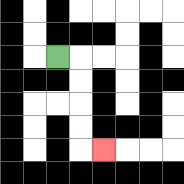{'start': '[2, 2]', 'end': '[4, 6]', 'path_directions': 'R,D,D,D,D,R', 'path_coordinates': '[[2, 2], [3, 2], [3, 3], [3, 4], [3, 5], [3, 6], [4, 6]]'}